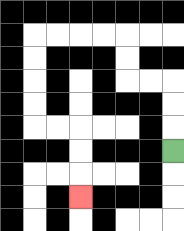{'start': '[7, 6]', 'end': '[3, 8]', 'path_directions': 'U,U,U,L,L,U,U,L,L,L,L,D,D,D,D,R,R,D,D,D', 'path_coordinates': '[[7, 6], [7, 5], [7, 4], [7, 3], [6, 3], [5, 3], [5, 2], [5, 1], [4, 1], [3, 1], [2, 1], [1, 1], [1, 2], [1, 3], [1, 4], [1, 5], [2, 5], [3, 5], [3, 6], [3, 7], [3, 8]]'}